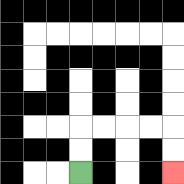{'start': '[3, 7]', 'end': '[7, 7]', 'path_directions': 'U,U,R,R,R,R,D,D', 'path_coordinates': '[[3, 7], [3, 6], [3, 5], [4, 5], [5, 5], [6, 5], [7, 5], [7, 6], [7, 7]]'}